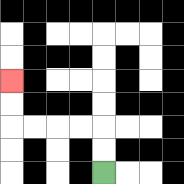{'start': '[4, 7]', 'end': '[0, 3]', 'path_directions': 'U,U,L,L,L,L,U,U', 'path_coordinates': '[[4, 7], [4, 6], [4, 5], [3, 5], [2, 5], [1, 5], [0, 5], [0, 4], [0, 3]]'}